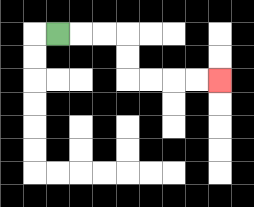{'start': '[2, 1]', 'end': '[9, 3]', 'path_directions': 'R,R,R,D,D,R,R,R,R', 'path_coordinates': '[[2, 1], [3, 1], [4, 1], [5, 1], [5, 2], [5, 3], [6, 3], [7, 3], [8, 3], [9, 3]]'}